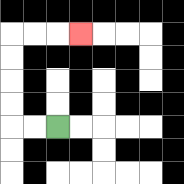{'start': '[2, 5]', 'end': '[3, 1]', 'path_directions': 'L,L,U,U,U,U,R,R,R', 'path_coordinates': '[[2, 5], [1, 5], [0, 5], [0, 4], [0, 3], [0, 2], [0, 1], [1, 1], [2, 1], [3, 1]]'}